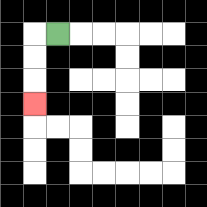{'start': '[2, 1]', 'end': '[1, 4]', 'path_directions': 'L,D,D,D', 'path_coordinates': '[[2, 1], [1, 1], [1, 2], [1, 3], [1, 4]]'}